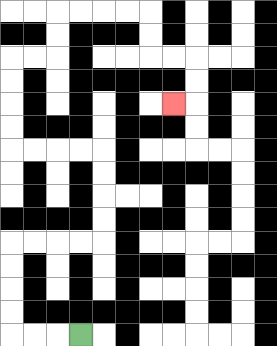{'start': '[3, 14]', 'end': '[7, 4]', 'path_directions': 'L,L,L,U,U,U,U,R,R,R,R,U,U,U,U,L,L,L,L,U,U,U,U,R,R,U,U,R,R,R,R,D,D,R,R,D,D,L', 'path_coordinates': '[[3, 14], [2, 14], [1, 14], [0, 14], [0, 13], [0, 12], [0, 11], [0, 10], [1, 10], [2, 10], [3, 10], [4, 10], [4, 9], [4, 8], [4, 7], [4, 6], [3, 6], [2, 6], [1, 6], [0, 6], [0, 5], [0, 4], [0, 3], [0, 2], [1, 2], [2, 2], [2, 1], [2, 0], [3, 0], [4, 0], [5, 0], [6, 0], [6, 1], [6, 2], [7, 2], [8, 2], [8, 3], [8, 4], [7, 4]]'}